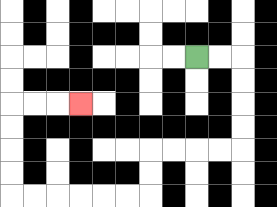{'start': '[8, 2]', 'end': '[3, 4]', 'path_directions': 'R,R,D,D,D,D,L,L,L,L,D,D,L,L,L,L,L,L,U,U,U,U,R,R,R', 'path_coordinates': '[[8, 2], [9, 2], [10, 2], [10, 3], [10, 4], [10, 5], [10, 6], [9, 6], [8, 6], [7, 6], [6, 6], [6, 7], [6, 8], [5, 8], [4, 8], [3, 8], [2, 8], [1, 8], [0, 8], [0, 7], [0, 6], [0, 5], [0, 4], [1, 4], [2, 4], [3, 4]]'}